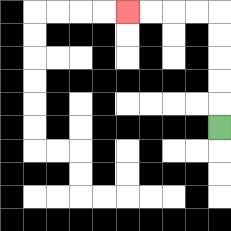{'start': '[9, 5]', 'end': '[5, 0]', 'path_directions': 'U,U,U,U,U,L,L,L,L', 'path_coordinates': '[[9, 5], [9, 4], [9, 3], [9, 2], [9, 1], [9, 0], [8, 0], [7, 0], [6, 0], [5, 0]]'}